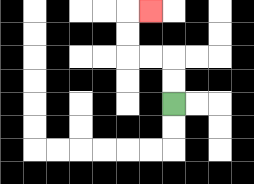{'start': '[7, 4]', 'end': '[6, 0]', 'path_directions': 'U,U,L,L,U,U,R', 'path_coordinates': '[[7, 4], [7, 3], [7, 2], [6, 2], [5, 2], [5, 1], [5, 0], [6, 0]]'}